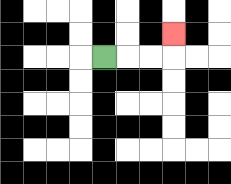{'start': '[4, 2]', 'end': '[7, 1]', 'path_directions': 'R,R,R,U', 'path_coordinates': '[[4, 2], [5, 2], [6, 2], [7, 2], [7, 1]]'}